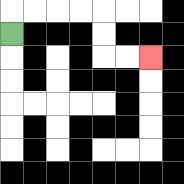{'start': '[0, 1]', 'end': '[6, 2]', 'path_directions': 'U,R,R,R,R,D,D,R,R', 'path_coordinates': '[[0, 1], [0, 0], [1, 0], [2, 0], [3, 0], [4, 0], [4, 1], [4, 2], [5, 2], [6, 2]]'}